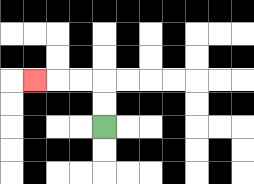{'start': '[4, 5]', 'end': '[1, 3]', 'path_directions': 'U,U,L,L,L', 'path_coordinates': '[[4, 5], [4, 4], [4, 3], [3, 3], [2, 3], [1, 3]]'}